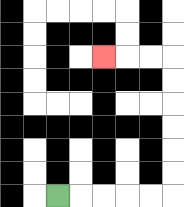{'start': '[2, 8]', 'end': '[4, 2]', 'path_directions': 'R,R,R,R,R,U,U,U,U,U,U,L,L,L', 'path_coordinates': '[[2, 8], [3, 8], [4, 8], [5, 8], [6, 8], [7, 8], [7, 7], [7, 6], [7, 5], [7, 4], [7, 3], [7, 2], [6, 2], [5, 2], [4, 2]]'}